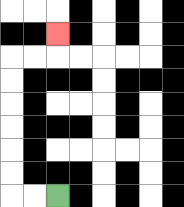{'start': '[2, 8]', 'end': '[2, 1]', 'path_directions': 'L,L,U,U,U,U,U,U,R,R,U', 'path_coordinates': '[[2, 8], [1, 8], [0, 8], [0, 7], [0, 6], [0, 5], [0, 4], [0, 3], [0, 2], [1, 2], [2, 2], [2, 1]]'}